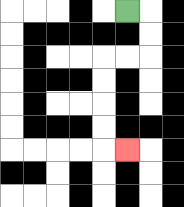{'start': '[5, 0]', 'end': '[5, 6]', 'path_directions': 'R,D,D,L,L,D,D,D,D,R', 'path_coordinates': '[[5, 0], [6, 0], [6, 1], [6, 2], [5, 2], [4, 2], [4, 3], [4, 4], [4, 5], [4, 6], [5, 6]]'}